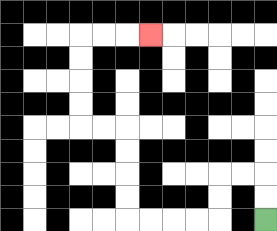{'start': '[11, 9]', 'end': '[6, 1]', 'path_directions': 'U,U,L,L,D,D,L,L,L,L,U,U,U,U,L,L,U,U,U,U,R,R,R', 'path_coordinates': '[[11, 9], [11, 8], [11, 7], [10, 7], [9, 7], [9, 8], [9, 9], [8, 9], [7, 9], [6, 9], [5, 9], [5, 8], [5, 7], [5, 6], [5, 5], [4, 5], [3, 5], [3, 4], [3, 3], [3, 2], [3, 1], [4, 1], [5, 1], [6, 1]]'}